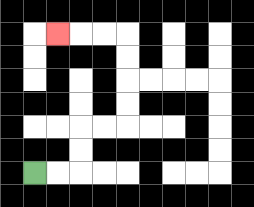{'start': '[1, 7]', 'end': '[2, 1]', 'path_directions': 'R,R,U,U,R,R,U,U,U,U,L,L,L', 'path_coordinates': '[[1, 7], [2, 7], [3, 7], [3, 6], [3, 5], [4, 5], [5, 5], [5, 4], [5, 3], [5, 2], [5, 1], [4, 1], [3, 1], [2, 1]]'}